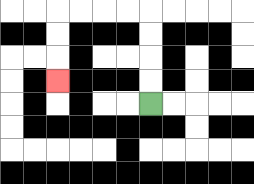{'start': '[6, 4]', 'end': '[2, 3]', 'path_directions': 'U,U,U,U,L,L,L,L,D,D,D', 'path_coordinates': '[[6, 4], [6, 3], [6, 2], [6, 1], [6, 0], [5, 0], [4, 0], [3, 0], [2, 0], [2, 1], [2, 2], [2, 3]]'}